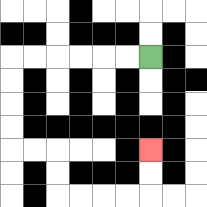{'start': '[6, 2]', 'end': '[6, 6]', 'path_directions': 'L,L,L,L,L,L,D,D,D,D,R,R,D,D,R,R,R,R,U,U', 'path_coordinates': '[[6, 2], [5, 2], [4, 2], [3, 2], [2, 2], [1, 2], [0, 2], [0, 3], [0, 4], [0, 5], [0, 6], [1, 6], [2, 6], [2, 7], [2, 8], [3, 8], [4, 8], [5, 8], [6, 8], [6, 7], [6, 6]]'}